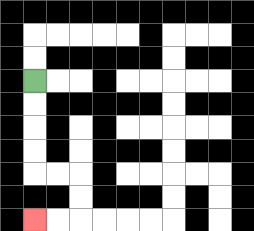{'start': '[1, 3]', 'end': '[1, 9]', 'path_directions': 'D,D,D,D,R,R,D,D,L,L', 'path_coordinates': '[[1, 3], [1, 4], [1, 5], [1, 6], [1, 7], [2, 7], [3, 7], [3, 8], [3, 9], [2, 9], [1, 9]]'}